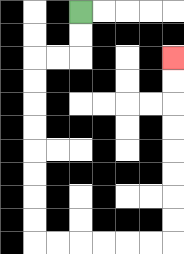{'start': '[3, 0]', 'end': '[7, 2]', 'path_directions': 'D,D,L,L,D,D,D,D,D,D,D,D,R,R,R,R,R,R,U,U,U,U,U,U,U,U', 'path_coordinates': '[[3, 0], [3, 1], [3, 2], [2, 2], [1, 2], [1, 3], [1, 4], [1, 5], [1, 6], [1, 7], [1, 8], [1, 9], [1, 10], [2, 10], [3, 10], [4, 10], [5, 10], [6, 10], [7, 10], [7, 9], [7, 8], [7, 7], [7, 6], [7, 5], [7, 4], [7, 3], [7, 2]]'}